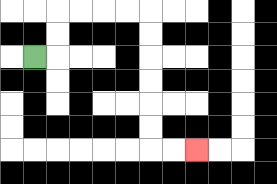{'start': '[1, 2]', 'end': '[8, 6]', 'path_directions': 'R,U,U,R,R,R,R,D,D,D,D,D,D,R,R', 'path_coordinates': '[[1, 2], [2, 2], [2, 1], [2, 0], [3, 0], [4, 0], [5, 0], [6, 0], [6, 1], [6, 2], [6, 3], [6, 4], [6, 5], [6, 6], [7, 6], [8, 6]]'}